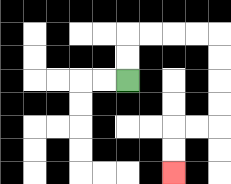{'start': '[5, 3]', 'end': '[7, 7]', 'path_directions': 'U,U,R,R,R,R,D,D,D,D,L,L,D,D', 'path_coordinates': '[[5, 3], [5, 2], [5, 1], [6, 1], [7, 1], [8, 1], [9, 1], [9, 2], [9, 3], [9, 4], [9, 5], [8, 5], [7, 5], [7, 6], [7, 7]]'}